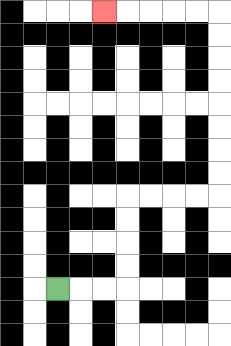{'start': '[2, 12]', 'end': '[4, 0]', 'path_directions': 'R,R,R,U,U,U,U,R,R,R,R,U,U,U,U,U,U,U,U,L,L,L,L,L', 'path_coordinates': '[[2, 12], [3, 12], [4, 12], [5, 12], [5, 11], [5, 10], [5, 9], [5, 8], [6, 8], [7, 8], [8, 8], [9, 8], [9, 7], [9, 6], [9, 5], [9, 4], [9, 3], [9, 2], [9, 1], [9, 0], [8, 0], [7, 0], [6, 0], [5, 0], [4, 0]]'}